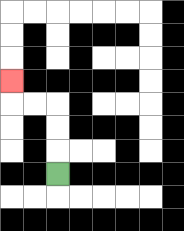{'start': '[2, 7]', 'end': '[0, 3]', 'path_directions': 'U,U,U,L,L,U', 'path_coordinates': '[[2, 7], [2, 6], [2, 5], [2, 4], [1, 4], [0, 4], [0, 3]]'}